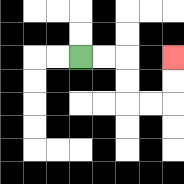{'start': '[3, 2]', 'end': '[7, 2]', 'path_directions': 'R,R,D,D,R,R,U,U', 'path_coordinates': '[[3, 2], [4, 2], [5, 2], [5, 3], [5, 4], [6, 4], [7, 4], [7, 3], [7, 2]]'}